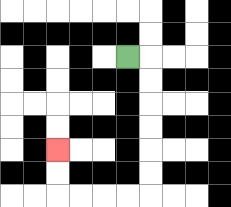{'start': '[5, 2]', 'end': '[2, 6]', 'path_directions': 'R,D,D,D,D,D,D,L,L,L,L,U,U', 'path_coordinates': '[[5, 2], [6, 2], [6, 3], [6, 4], [6, 5], [6, 6], [6, 7], [6, 8], [5, 8], [4, 8], [3, 8], [2, 8], [2, 7], [2, 6]]'}